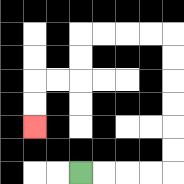{'start': '[3, 7]', 'end': '[1, 5]', 'path_directions': 'R,R,R,R,U,U,U,U,U,U,L,L,L,L,D,D,L,L,D,D', 'path_coordinates': '[[3, 7], [4, 7], [5, 7], [6, 7], [7, 7], [7, 6], [7, 5], [7, 4], [7, 3], [7, 2], [7, 1], [6, 1], [5, 1], [4, 1], [3, 1], [3, 2], [3, 3], [2, 3], [1, 3], [1, 4], [1, 5]]'}